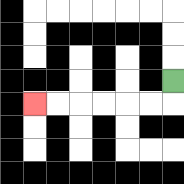{'start': '[7, 3]', 'end': '[1, 4]', 'path_directions': 'D,L,L,L,L,L,L', 'path_coordinates': '[[7, 3], [7, 4], [6, 4], [5, 4], [4, 4], [3, 4], [2, 4], [1, 4]]'}